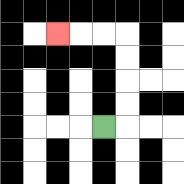{'start': '[4, 5]', 'end': '[2, 1]', 'path_directions': 'R,U,U,U,U,L,L,L', 'path_coordinates': '[[4, 5], [5, 5], [5, 4], [5, 3], [5, 2], [5, 1], [4, 1], [3, 1], [2, 1]]'}